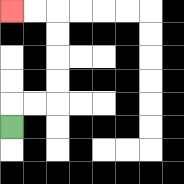{'start': '[0, 5]', 'end': '[0, 0]', 'path_directions': 'U,R,R,U,U,U,U,L,L', 'path_coordinates': '[[0, 5], [0, 4], [1, 4], [2, 4], [2, 3], [2, 2], [2, 1], [2, 0], [1, 0], [0, 0]]'}